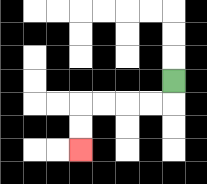{'start': '[7, 3]', 'end': '[3, 6]', 'path_directions': 'D,L,L,L,L,D,D', 'path_coordinates': '[[7, 3], [7, 4], [6, 4], [5, 4], [4, 4], [3, 4], [3, 5], [3, 6]]'}